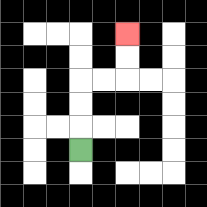{'start': '[3, 6]', 'end': '[5, 1]', 'path_directions': 'U,U,U,R,R,U,U', 'path_coordinates': '[[3, 6], [3, 5], [3, 4], [3, 3], [4, 3], [5, 3], [5, 2], [5, 1]]'}